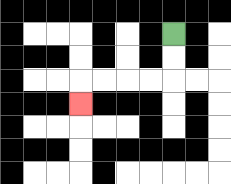{'start': '[7, 1]', 'end': '[3, 4]', 'path_directions': 'D,D,L,L,L,L,D', 'path_coordinates': '[[7, 1], [7, 2], [7, 3], [6, 3], [5, 3], [4, 3], [3, 3], [3, 4]]'}